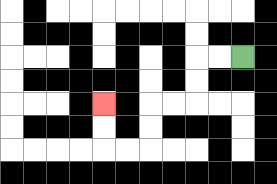{'start': '[10, 2]', 'end': '[4, 4]', 'path_directions': 'L,L,D,D,L,L,D,D,L,L,U,U', 'path_coordinates': '[[10, 2], [9, 2], [8, 2], [8, 3], [8, 4], [7, 4], [6, 4], [6, 5], [6, 6], [5, 6], [4, 6], [4, 5], [4, 4]]'}